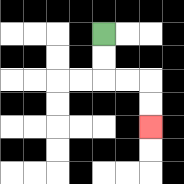{'start': '[4, 1]', 'end': '[6, 5]', 'path_directions': 'D,D,R,R,D,D', 'path_coordinates': '[[4, 1], [4, 2], [4, 3], [5, 3], [6, 3], [6, 4], [6, 5]]'}